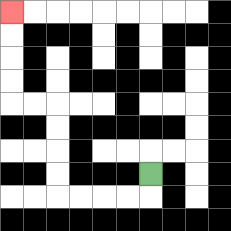{'start': '[6, 7]', 'end': '[0, 0]', 'path_directions': 'D,L,L,L,L,U,U,U,U,L,L,U,U,U,U', 'path_coordinates': '[[6, 7], [6, 8], [5, 8], [4, 8], [3, 8], [2, 8], [2, 7], [2, 6], [2, 5], [2, 4], [1, 4], [0, 4], [0, 3], [0, 2], [0, 1], [0, 0]]'}